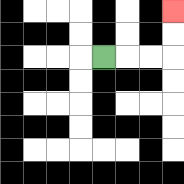{'start': '[4, 2]', 'end': '[7, 0]', 'path_directions': 'R,R,R,U,U', 'path_coordinates': '[[4, 2], [5, 2], [6, 2], [7, 2], [7, 1], [7, 0]]'}